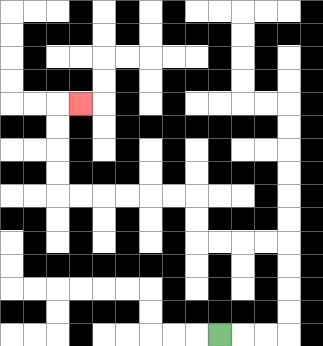{'start': '[9, 14]', 'end': '[3, 4]', 'path_directions': 'R,R,R,U,U,U,U,L,L,L,L,U,U,L,L,L,L,L,L,U,U,U,U,R', 'path_coordinates': '[[9, 14], [10, 14], [11, 14], [12, 14], [12, 13], [12, 12], [12, 11], [12, 10], [11, 10], [10, 10], [9, 10], [8, 10], [8, 9], [8, 8], [7, 8], [6, 8], [5, 8], [4, 8], [3, 8], [2, 8], [2, 7], [2, 6], [2, 5], [2, 4], [3, 4]]'}